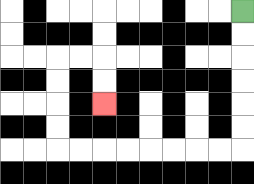{'start': '[10, 0]', 'end': '[4, 4]', 'path_directions': 'D,D,D,D,D,D,L,L,L,L,L,L,L,L,U,U,U,U,R,R,D,D', 'path_coordinates': '[[10, 0], [10, 1], [10, 2], [10, 3], [10, 4], [10, 5], [10, 6], [9, 6], [8, 6], [7, 6], [6, 6], [5, 6], [4, 6], [3, 6], [2, 6], [2, 5], [2, 4], [2, 3], [2, 2], [3, 2], [4, 2], [4, 3], [4, 4]]'}